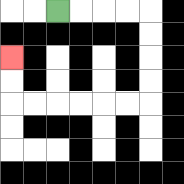{'start': '[2, 0]', 'end': '[0, 2]', 'path_directions': 'R,R,R,R,D,D,D,D,L,L,L,L,L,L,U,U', 'path_coordinates': '[[2, 0], [3, 0], [4, 0], [5, 0], [6, 0], [6, 1], [6, 2], [6, 3], [6, 4], [5, 4], [4, 4], [3, 4], [2, 4], [1, 4], [0, 4], [0, 3], [0, 2]]'}